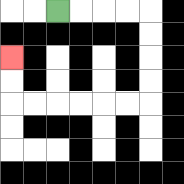{'start': '[2, 0]', 'end': '[0, 2]', 'path_directions': 'R,R,R,R,D,D,D,D,L,L,L,L,L,L,U,U', 'path_coordinates': '[[2, 0], [3, 0], [4, 0], [5, 0], [6, 0], [6, 1], [6, 2], [6, 3], [6, 4], [5, 4], [4, 4], [3, 4], [2, 4], [1, 4], [0, 4], [0, 3], [0, 2]]'}